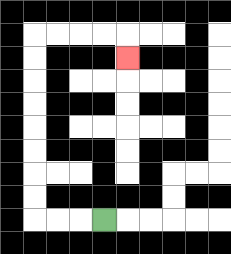{'start': '[4, 9]', 'end': '[5, 2]', 'path_directions': 'L,L,L,U,U,U,U,U,U,U,U,R,R,R,R,D', 'path_coordinates': '[[4, 9], [3, 9], [2, 9], [1, 9], [1, 8], [1, 7], [1, 6], [1, 5], [1, 4], [1, 3], [1, 2], [1, 1], [2, 1], [3, 1], [4, 1], [5, 1], [5, 2]]'}